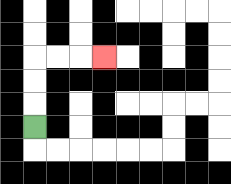{'start': '[1, 5]', 'end': '[4, 2]', 'path_directions': 'U,U,U,R,R,R', 'path_coordinates': '[[1, 5], [1, 4], [1, 3], [1, 2], [2, 2], [3, 2], [4, 2]]'}